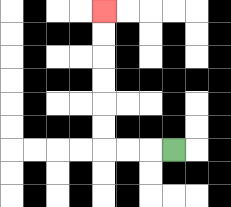{'start': '[7, 6]', 'end': '[4, 0]', 'path_directions': 'L,L,L,U,U,U,U,U,U', 'path_coordinates': '[[7, 6], [6, 6], [5, 6], [4, 6], [4, 5], [4, 4], [4, 3], [4, 2], [4, 1], [4, 0]]'}